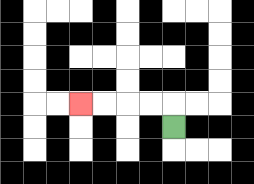{'start': '[7, 5]', 'end': '[3, 4]', 'path_directions': 'U,L,L,L,L', 'path_coordinates': '[[7, 5], [7, 4], [6, 4], [5, 4], [4, 4], [3, 4]]'}